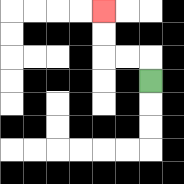{'start': '[6, 3]', 'end': '[4, 0]', 'path_directions': 'U,L,L,U,U', 'path_coordinates': '[[6, 3], [6, 2], [5, 2], [4, 2], [4, 1], [4, 0]]'}